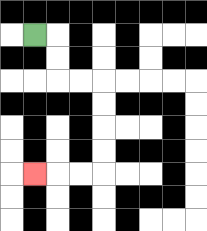{'start': '[1, 1]', 'end': '[1, 7]', 'path_directions': 'R,D,D,R,R,D,D,D,D,L,L,L', 'path_coordinates': '[[1, 1], [2, 1], [2, 2], [2, 3], [3, 3], [4, 3], [4, 4], [4, 5], [4, 6], [4, 7], [3, 7], [2, 7], [1, 7]]'}